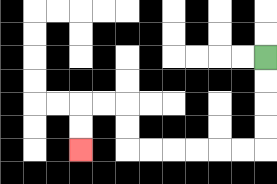{'start': '[11, 2]', 'end': '[3, 6]', 'path_directions': 'D,D,D,D,L,L,L,L,L,L,U,U,L,L,D,D', 'path_coordinates': '[[11, 2], [11, 3], [11, 4], [11, 5], [11, 6], [10, 6], [9, 6], [8, 6], [7, 6], [6, 6], [5, 6], [5, 5], [5, 4], [4, 4], [3, 4], [3, 5], [3, 6]]'}